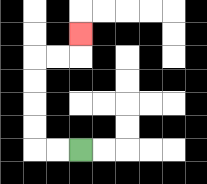{'start': '[3, 6]', 'end': '[3, 1]', 'path_directions': 'L,L,U,U,U,U,R,R,U', 'path_coordinates': '[[3, 6], [2, 6], [1, 6], [1, 5], [1, 4], [1, 3], [1, 2], [2, 2], [3, 2], [3, 1]]'}